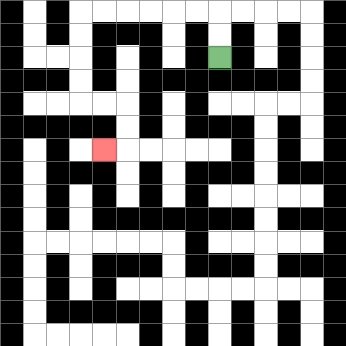{'start': '[9, 2]', 'end': '[4, 6]', 'path_directions': 'U,U,L,L,L,L,L,L,D,D,D,D,R,R,D,D,L', 'path_coordinates': '[[9, 2], [9, 1], [9, 0], [8, 0], [7, 0], [6, 0], [5, 0], [4, 0], [3, 0], [3, 1], [3, 2], [3, 3], [3, 4], [4, 4], [5, 4], [5, 5], [5, 6], [4, 6]]'}